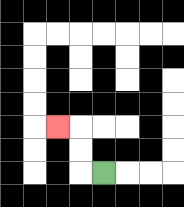{'start': '[4, 7]', 'end': '[2, 5]', 'path_directions': 'L,U,U,L', 'path_coordinates': '[[4, 7], [3, 7], [3, 6], [3, 5], [2, 5]]'}